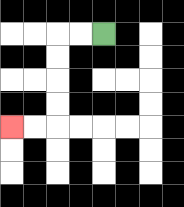{'start': '[4, 1]', 'end': '[0, 5]', 'path_directions': 'L,L,D,D,D,D,L,L', 'path_coordinates': '[[4, 1], [3, 1], [2, 1], [2, 2], [2, 3], [2, 4], [2, 5], [1, 5], [0, 5]]'}